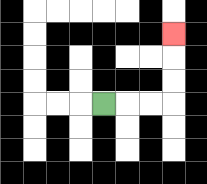{'start': '[4, 4]', 'end': '[7, 1]', 'path_directions': 'R,R,R,U,U,U', 'path_coordinates': '[[4, 4], [5, 4], [6, 4], [7, 4], [7, 3], [7, 2], [7, 1]]'}